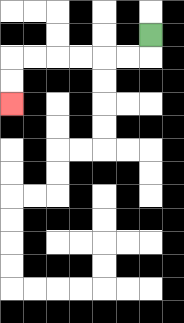{'start': '[6, 1]', 'end': '[0, 4]', 'path_directions': 'D,L,L,L,L,L,L,D,D', 'path_coordinates': '[[6, 1], [6, 2], [5, 2], [4, 2], [3, 2], [2, 2], [1, 2], [0, 2], [0, 3], [0, 4]]'}